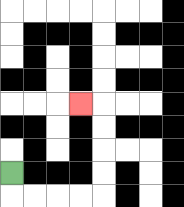{'start': '[0, 7]', 'end': '[3, 4]', 'path_directions': 'D,R,R,R,R,U,U,U,U,L', 'path_coordinates': '[[0, 7], [0, 8], [1, 8], [2, 8], [3, 8], [4, 8], [4, 7], [4, 6], [4, 5], [4, 4], [3, 4]]'}